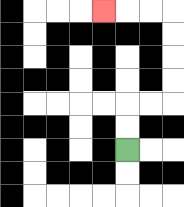{'start': '[5, 6]', 'end': '[4, 0]', 'path_directions': 'U,U,R,R,U,U,U,U,L,L,L', 'path_coordinates': '[[5, 6], [5, 5], [5, 4], [6, 4], [7, 4], [7, 3], [7, 2], [7, 1], [7, 0], [6, 0], [5, 0], [4, 0]]'}